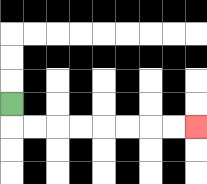{'start': '[0, 4]', 'end': '[8, 5]', 'path_directions': 'D,R,R,R,R,R,R,R,R', 'path_coordinates': '[[0, 4], [0, 5], [1, 5], [2, 5], [3, 5], [4, 5], [5, 5], [6, 5], [7, 5], [8, 5]]'}